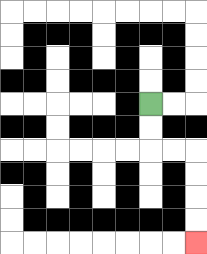{'start': '[6, 4]', 'end': '[8, 10]', 'path_directions': 'D,D,R,R,D,D,D,D', 'path_coordinates': '[[6, 4], [6, 5], [6, 6], [7, 6], [8, 6], [8, 7], [8, 8], [8, 9], [8, 10]]'}